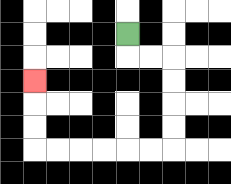{'start': '[5, 1]', 'end': '[1, 3]', 'path_directions': 'D,R,R,D,D,D,D,L,L,L,L,L,L,U,U,U', 'path_coordinates': '[[5, 1], [5, 2], [6, 2], [7, 2], [7, 3], [7, 4], [7, 5], [7, 6], [6, 6], [5, 6], [4, 6], [3, 6], [2, 6], [1, 6], [1, 5], [1, 4], [1, 3]]'}